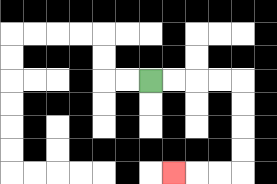{'start': '[6, 3]', 'end': '[7, 7]', 'path_directions': 'R,R,R,R,D,D,D,D,L,L,L', 'path_coordinates': '[[6, 3], [7, 3], [8, 3], [9, 3], [10, 3], [10, 4], [10, 5], [10, 6], [10, 7], [9, 7], [8, 7], [7, 7]]'}